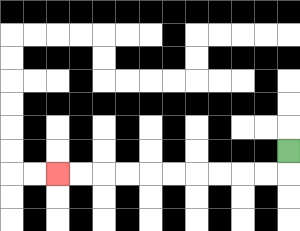{'start': '[12, 6]', 'end': '[2, 7]', 'path_directions': 'D,L,L,L,L,L,L,L,L,L,L', 'path_coordinates': '[[12, 6], [12, 7], [11, 7], [10, 7], [9, 7], [8, 7], [7, 7], [6, 7], [5, 7], [4, 7], [3, 7], [2, 7]]'}